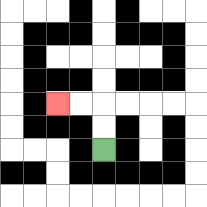{'start': '[4, 6]', 'end': '[2, 4]', 'path_directions': 'U,U,L,L', 'path_coordinates': '[[4, 6], [4, 5], [4, 4], [3, 4], [2, 4]]'}